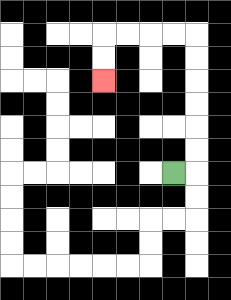{'start': '[7, 7]', 'end': '[4, 3]', 'path_directions': 'R,U,U,U,U,U,U,L,L,L,L,D,D', 'path_coordinates': '[[7, 7], [8, 7], [8, 6], [8, 5], [8, 4], [8, 3], [8, 2], [8, 1], [7, 1], [6, 1], [5, 1], [4, 1], [4, 2], [4, 3]]'}